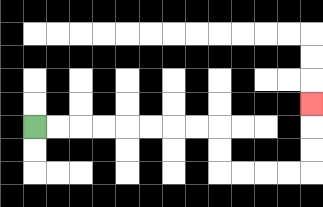{'start': '[1, 5]', 'end': '[13, 4]', 'path_directions': 'R,R,R,R,R,R,R,R,D,D,R,R,R,R,U,U,U', 'path_coordinates': '[[1, 5], [2, 5], [3, 5], [4, 5], [5, 5], [6, 5], [7, 5], [8, 5], [9, 5], [9, 6], [9, 7], [10, 7], [11, 7], [12, 7], [13, 7], [13, 6], [13, 5], [13, 4]]'}